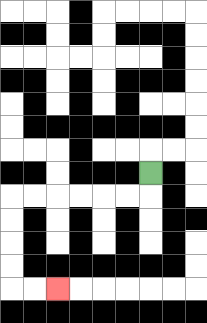{'start': '[6, 7]', 'end': '[2, 12]', 'path_directions': 'D,L,L,L,L,L,L,D,D,D,D,R,R', 'path_coordinates': '[[6, 7], [6, 8], [5, 8], [4, 8], [3, 8], [2, 8], [1, 8], [0, 8], [0, 9], [0, 10], [0, 11], [0, 12], [1, 12], [2, 12]]'}